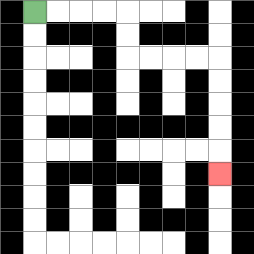{'start': '[1, 0]', 'end': '[9, 7]', 'path_directions': 'R,R,R,R,D,D,R,R,R,R,D,D,D,D,D', 'path_coordinates': '[[1, 0], [2, 0], [3, 0], [4, 0], [5, 0], [5, 1], [5, 2], [6, 2], [7, 2], [8, 2], [9, 2], [9, 3], [9, 4], [9, 5], [9, 6], [9, 7]]'}